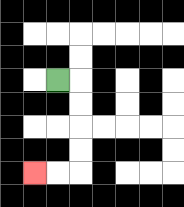{'start': '[2, 3]', 'end': '[1, 7]', 'path_directions': 'R,D,D,D,D,L,L', 'path_coordinates': '[[2, 3], [3, 3], [3, 4], [3, 5], [3, 6], [3, 7], [2, 7], [1, 7]]'}